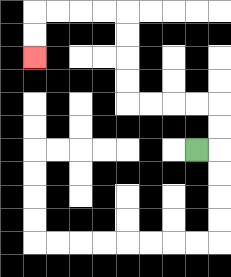{'start': '[8, 6]', 'end': '[1, 2]', 'path_directions': 'R,U,U,L,L,L,L,U,U,U,U,L,L,L,L,D,D', 'path_coordinates': '[[8, 6], [9, 6], [9, 5], [9, 4], [8, 4], [7, 4], [6, 4], [5, 4], [5, 3], [5, 2], [5, 1], [5, 0], [4, 0], [3, 0], [2, 0], [1, 0], [1, 1], [1, 2]]'}